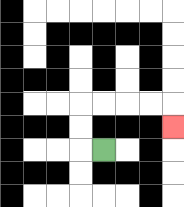{'start': '[4, 6]', 'end': '[7, 5]', 'path_directions': 'L,U,U,R,R,R,R,D', 'path_coordinates': '[[4, 6], [3, 6], [3, 5], [3, 4], [4, 4], [5, 4], [6, 4], [7, 4], [7, 5]]'}